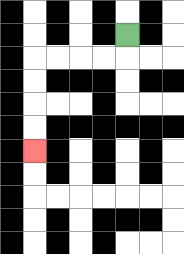{'start': '[5, 1]', 'end': '[1, 6]', 'path_directions': 'D,L,L,L,L,D,D,D,D', 'path_coordinates': '[[5, 1], [5, 2], [4, 2], [3, 2], [2, 2], [1, 2], [1, 3], [1, 4], [1, 5], [1, 6]]'}